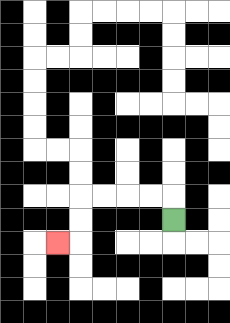{'start': '[7, 9]', 'end': '[2, 10]', 'path_directions': 'U,L,L,L,L,D,D,L', 'path_coordinates': '[[7, 9], [7, 8], [6, 8], [5, 8], [4, 8], [3, 8], [3, 9], [3, 10], [2, 10]]'}